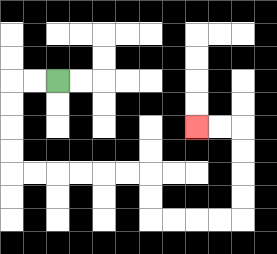{'start': '[2, 3]', 'end': '[8, 5]', 'path_directions': 'L,L,D,D,D,D,R,R,R,R,R,R,D,D,R,R,R,R,U,U,U,U,L,L', 'path_coordinates': '[[2, 3], [1, 3], [0, 3], [0, 4], [0, 5], [0, 6], [0, 7], [1, 7], [2, 7], [3, 7], [4, 7], [5, 7], [6, 7], [6, 8], [6, 9], [7, 9], [8, 9], [9, 9], [10, 9], [10, 8], [10, 7], [10, 6], [10, 5], [9, 5], [8, 5]]'}